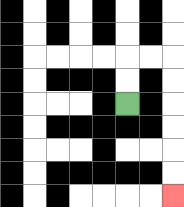{'start': '[5, 4]', 'end': '[7, 8]', 'path_directions': 'U,U,R,R,D,D,D,D,D,D', 'path_coordinates': '[[5, 4], [5, 3], [5, 2], [6, 2], [7, 2], [7, 3], [7, 4], [7, 5], [7, 6], [7, 7], [7, 8]]'}